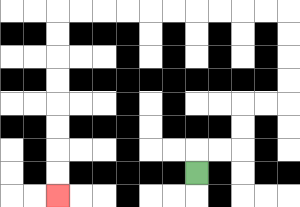{'start': '[8, 7]', 'end': '[2, 8]', 'path_directions': 'U,R,R,U,U,R,R,U,U,U,U,L,L,L,L,L,L,L,L,L,L,D,D,D,D,D,D,D,D', 'path_coordinates': '[[8, 7], [8, 6], [9, 6], [10, 6], [10, 5], [10, 4], [11, 4], [12, 4], [12, 3], [12, 2], [12, 1], [12, 0], [11, 0], [10, 0], [9, 0], [8, 0], [7, 0], [6, 0], [5, 0], [4, 0], [3, 0], [2, 0], [2, 1], [2, 2], [2, 3], [2, 4], [2, 5], [2, 6], [2, 7], [2, 8]]'}